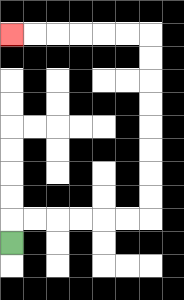{'start': '[0, 10]', 'end': '[0, 1]', 'path_directions': 'U,R,R,R,R,R,R,U,U,U,U,U,U,U,U,L,L,L,L,L,L', 'path_coordinates': '[[0, 10], [0, 9], [1, 9], [2, 9], [3, 9], [4, 9], [5, 9], [6, 9], [6, 8], [6, 7], [6, 6], [6, 5], [6, 4], [6, 3], [6, 2], [6, 1], [5, 1], [4, 1], [3, 1], [2, 1], [1, 1], [0, 1]]'}